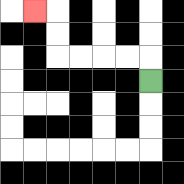{'start': '[6, 3]', 'end': '[1, 0]', 'path_directions': 'U,L,L,L,L,U,U,L', 'path_coordinates': '[[6, 3], [6, 2], [5, 2], [4, 2], [3, 2], [2, 2], [2, 1], [2, 0], [1, 0]]'}